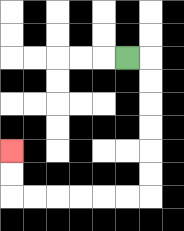{'start': '[5, 2]', 'end': '[0, 6]', 'path_directions': 'R,D,D,D,D,D,D,L,L,L,L,L,L,U,U', 'path_coordinates': '[[5, 2], [6, 2], [6, 3], [6, 4], [6, 5], [6, 6], [6, 7], [6, 8], [5, 8], [4, 8], [3, 8], [2, 8], [1, 8], [0, 8], [0, 7], [0, 6]]'}